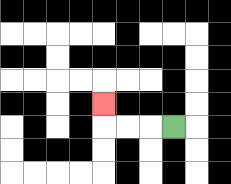{'start': '[7, 5]', 'end': '[4, 4]', 'path_directions': 'L,L,L,U', 'path_coordinates': '[[7, 5], [6, 5], [5, 5], [4, 5], [4, 4]]'}